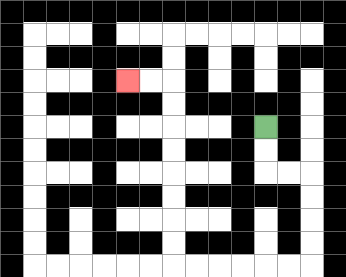{'start': '[11, 5]', 'end': '[5, 3]', 'path_directions': 'D,D,R,R,D,D,D,D,L,L,L,L,L,L,U,U,U,U,U,U,U,U,L,L', 'path_coordinates': '[[11, 5], [11, 6], [11, 7], [12, 7], [13, 7], [13, 8], [13, 9], [13, 10], [13, 11], [12, 11], [11, 11], [10, 11], [9, 11], [8, 11], [7, 11], [7, 10], [7, 9], [7, 8], [7, 7], [7, 6], [7, 5], [7, 4], [7, 3], [6, 3], [5, 3]]'}